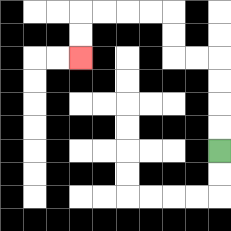{'start': '[9, 6]', 'end': '[3, 2]', 'path_directions': 'U,U,U,U,L,L,U,U,L,L,L,L,D,D', 'path_coordinates': '[[9, 6], [9, 5], [9, 4], [9, 3], [9, 2], [8, 2], [7, 2], [7, 1], [7, 0], [6, 0], [5, 0], [4, 0], [3, 0], [3, 1], [3, 2]]'}